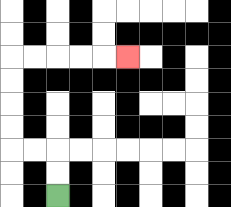{'start': '[2, 8]', 'end': '[5, 2]', 'path_directions': 'U,U,L,L,U,U,U,U,R,R,R,R,R', 'path_coordinates': '[[2, 8], [2, 7], [2, 6], [1, 6], [0, 6], [0, 5], [0, 4], [0, 3], [0, 2], [1, 2], [2, 2], [3, 2], [4, 2], [5, 2]]'}